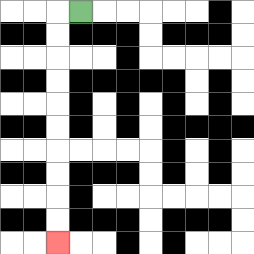{'start': '[3, 0]', 'end': '[2, 10]', 'path_directions': 'L,D,D,D,D,D,D,D,D,D,D', 'path_coordinates': '[[3, 0], [2, 0], [2, 1], [2, 2], [2, 3], [2, 4], [2, 5], [2, 6], [2, 7], [2, 8], [2, 9], [2, 10]]'}